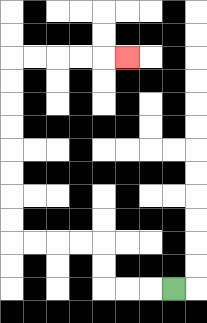{'start': '[7, 12]', 'end': '[5, 2]', 'path_directions': 'L,L,L,U,U,L,L,L,L,U,U,U,U,U,U,U,U,R,R,R,R,R', 'path_coordinates': '[[7, 12], [6, 12], [5, 12], [4, 12], [4, 11], [4, 10], [3, 10], [2, 10], [1, 10], [0, 10], [0, 9], [0, 8], [0, 7], [0, 6], [0, 5], [0, 4], [0, 3], [0, 2], [1, 2], [2, 2], [3, 2], [4, 2], [5, 2]]'}